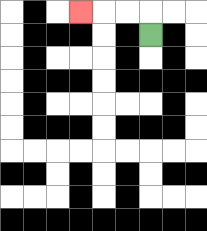{'start': '[6, 1]', 'end': '[3, 0]', 'path_directions': 'U,L,L,L', 'path_coordinates': '[[6, 1], [6, 0], [5, 0], [4, 0], [3, 0]]'}